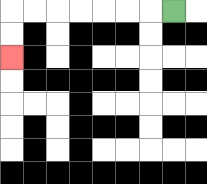{'start': '[7, 0]', 'end': '[0, 2]', 'path_directions': 'L,L,L,L,L,L,L,D,D', 'path_coordinates': '[[7, 0], [6, 0], [5, 0], [4, 0], [3, 0], [2, 0], [1, 0], [0, 0], [0, 1], [0, 2]]'}